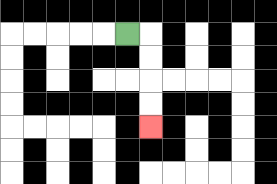{'start': '[5, 1]', 'end': '[6, 5]', 'path_directions': 'R,D,D,D,D', 'path_coordinates': '[[5, 1], [6, 1], [6, 2], [6, 3], [6, 4], [6, 5]]'}